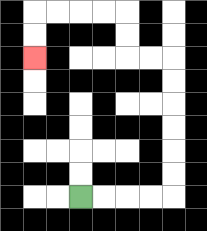{'start': '[3, 8]', 'end': '[1, 2]', 'path_directions': 'R,R,R,R,U,U,U,U,U,U,L,L,U,U,L,L,L,L,D,D', 'path_coordinates': '[[3, 8], [4, 8], [5, 8], [6, 8], [7, 8], [7, 7], [7, 6], [7, 5], [7, 4], [7, 3], [7, 2], [6, 2], [5, 2], [5, 1], [5, 0], [4, 0], [3, 0], [2, 0], [1, 0], [1, 1], [1, 2]]'}